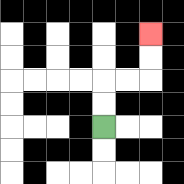{'start': '[4, 5]', 'end': '[6, 1]', 'path_directions': 'U,U,R,R,U,U', 'path_coordinates': '[[4, 5], [4, 4], [4, 3], [5, 3], [6, 3], [6, 2], [6, 1]]'}